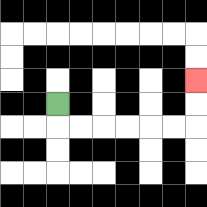{'start': '[2, 4]', 'end': '[8, 3]', 'path_directions': 'D,R,R,R,R,R,R,U,U', 'path_coordinates': '[[2, 4], [2, 5], [3, 5], [4, 5], [5, 5], [6, 5], [7, 5], [8, 5], [8, 4], [8, 3]]'}